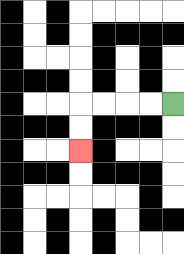{'start': '[7, 4]', 'end': '[3, 6]', 'path_directions': 'L,L,L,L,D,D', 'path_coordinates': '[[7, 4], [6, 4], [5, 4], [4, 4], [3, 4], [3, 5], [3, 6]]'}